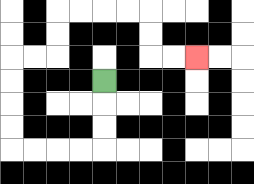{'start': '[4, 3]', 'end': '[8, 2]', 'path_directions': 'D,D,D,L,L,L,L,U,U,U,U,R,R,U,U,R,R,R,R,D,D,R,R', 'path_coordinates': '[[4, 3], [4, 4], [4, 5], [4, 6], [3, 6], [2, 6], [1, 6], [0, 6], [0, 5], [0, 4], [0, 3], [0, 2], [1, 2], [2, 2], [2, 1], [2, 0], [3, 0], [4, 0], [5, 0], [6, 0], [6, 1], [6, 2], [7, 2], [8, 2]]'}